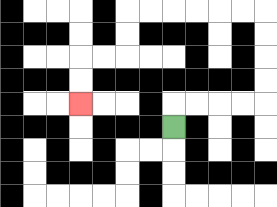{'start': '[7, 5]', 'end': '[3, 4]', 'path_directions': 'U,R,R,R,R,U,U,U,U,L,L,L,L,L,L,D,D,L,L,D,D', 'path_coordinates': '[[7, 5], [7, 4], [8, 4], [9, 4], [10, 4], [11, 4], [11, 3], [11, 2], [11, 1], [11, 0], [10, 0], [9, 0], [8, 0], [7, 0], [6, 0], [5, 0], [5, 1], [5, 2], [4, 2], [3, 2], [3, 3], [3, 4]]'}